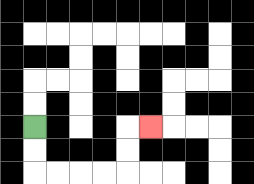{'start': '[1, 5]', 'end': '[6, 5]', 'path_directions': 'D,D,R,R,R,R,U,U,R', 'path_coordinates': '[[1, 5], [1, 6], [1, 7], [2, 7], [3, 7], [4, 7], [5, 7], [5, 6], [5, 5], [6, 5]]'}